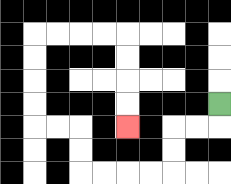{'start': '[9, 4]', 'end': '[5, 5]', 'path_directions': 'D,L,L,D,D,L,L,L,L,U,U,L,L,U,U,U,U,R,R,R,R,D,D,D,D', 'path_coordinates': '[[9, 4], [9, 5], [8, 5], [7, 5], [7, 6], [7, 7], [6, 7], [5, 7], [4, 7], [3, 7], [3, 6], [3, 5], [2, 5], [1, 5], [1, 4], [1, 3], [1, 2], [1, 1], [2, 1], [3, 1], [4, 1], [5, 1], [5, 2], [5, 3], [5, 4], [5, 5]]'}